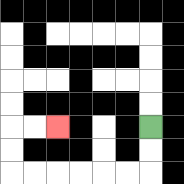{'start': '[6, 5]', 'end': '[2, 5]', 'path_directions': 'D,D,L,L,L,L,L,L,U,U,R,R', 'path_coordinates': '[[6, 5], [6, 6], [6, 7], [5, 7], [4, 7], [3, 7], [2, 7], [1, 7], [0, 7], [0, 6], [0, 5], [1, 5], [2, 5]]'}